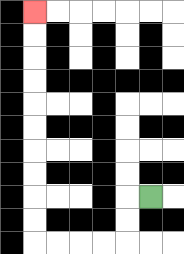{'start': '[6, 8]', 'end': '[1, 0]', 'path_directions': 'L,D,D,L,L,L,L,U,U,U,U,U,U,U,U,U,U', 'path_coordinates': '[[6, 8], [5, 8], [5, 9], [5, 10], [4, 10], [3, 10], [2, 10], [1, 10], [1, 9], [1, 8], [1, 7], [1, 6], [1, 5], [1, 4], [1, 3], [1, 2], [1, 1], [1, 0]]'}